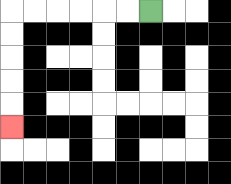{'start': '[6, 0]', 'end': '[0, 5]', 'path_directions': 'L,L,L,L,L,L,D,D,D,D,D', 'path_coordinates': '[[6, 0], [5, 0], [4, 0], [3, 0], [2, 0], [1, 0], [0, 0], [0, 1], [0, 2], [0, 3], [0, 4], [0, 5]]'}